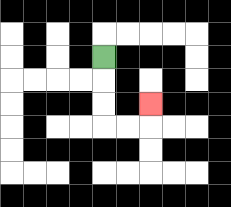{'start': '[4, 2]', 'end': '[6, 4]', 'path_directions': 'D,D,D,R,R,U', 'path_coordinates': '[[4, 2], [4, 3], [4, 4], [4, 5], [5, 5], [6, 5], [6, 4]]'}